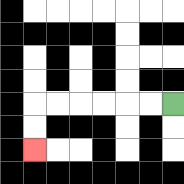{'start': '[7, 4]', 'end': '[1, 6]', 'path_directions': 'L,L,L,L,L,L,D,D', 'path_coordinates': '[[7, 4], [6, 4], [5, 4], [4, 4], [3, 4], [2, 4], [1, 4], [1, 5], [1, 6]]'}